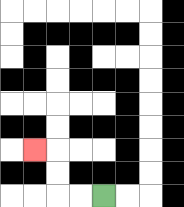{'start': '[4, 8]', 'end': '[1, 6]', 'path_directions': 'L,L,U,U,L', 'path_coordinates': '[[4, 8], [3, 8], [2, 8], [2, 7], [2, 6], [1, 6]]'}